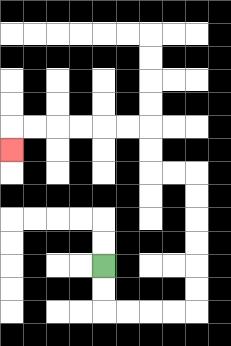{'start': '[4, 11]', 'end': '[0, 6]', 'path_directions': 'D,D,R,R,R,R,U,U,U,U,U,U,L,L,U,U,L,L,L,L,L,L,D', 'path_coordinates': '[[4, 11], [4, 12], [4, 13], [5, 13], [6, 13], [7, 13], [8, 13], [8, 12], [8, 11], [8, 10], [8, 9], [8, 8], [8, 7], [7, 7], [6, 7], [6, 6], [6, 5], [5, 5], [4, 5], [3, 5], [2, 5], [1, 5], [0, 5], [0, 6]]'}